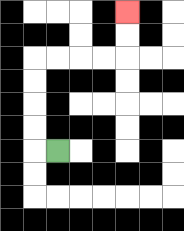{'start': '[2, 6]', 'end': '[5, 0]', 'path_directions': 'L,U,U,U,U,R,R,R,R,U,U', 'path_coordinates': '[[2, 6], [1, 6], [1, 5], [1, 4], [1, 3], [1, 2], [2, 2], [3, 2], [4, 2], [5, 2], [5, 1], [5, 0]]'}